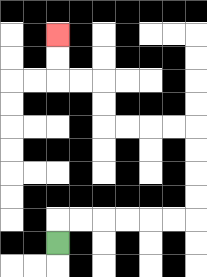{'start': '[2, 10]', 'end': '[2, 1]', 'path_directions': 'U,R,R,R,R,R,R,U,U,U,U,L,L,L,L,U,U,L,L,U,U', 'path_coordinates': '[[2, 10], [2, 9], [3, 9], [4, 9], [5, 9], [6, 9], [7, 9], [8, 9], [8, 8], [8, 7], [8, 6], [8, 5], [7, 5], [6, 5], [5, 5], [4, 5], [4, 4], [4, 3], [3, 3], [2, 3], [2, 2], [2, 1]]'}